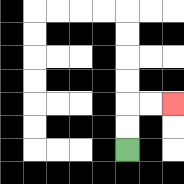{'start': '[5, 6]', 'end': '[7, 4]', 'path_directions': 'U,U,R,R', 'path_coordinates': '[[5, 6], [5, 5], [5, 4], [6, 4], [7, 4]]'}